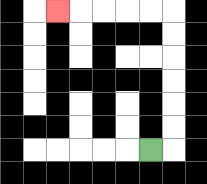{'start': '[6, 6]', 'end': '[2, 0]', 'path_directions': 'R,U,U,U,U,U,U,L,L,L,L,L', 'path_coordinates': '[[6, 6], [7, 6], [7, 5], [7, 4], [7, 3], [7, 2], [7, 1], [7, 0], [6, 0], [5, 0], [4, 0], [3, 0], [2, 0]]'}